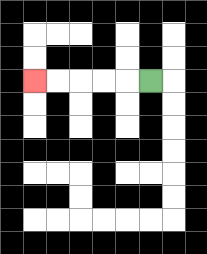{'start': '[6, 3]', 'end': '[1, 3]', 'path_directions': 'L,L,L,L,L', 'path_coordinates': '[[6, 3], [5, 3], [4, 3], [3, 3], [2, 3], [1, 3]]'}